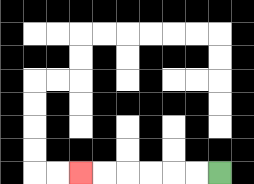{'start': '[9, 7]', 'end': '[3, 7]', 'path_directions': 'L,L,L,L,L,L', 'path_coordinates': '[[9, 7], [8, 7], [7, 7], [6, 7], [5, 7], [4, 7], [3, 7]]'}